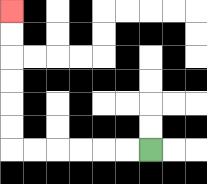{'start': '[6, 6]', 'end': '[0, 0]', 'path_directions': 'L,L,L,L,L,L,U,U,U,U,U,U', 'path_coordinates': '[[6, 6], [5, 6], [4, 6], [3, 6], [2, 6], [1, 6], [0, 6], [0, 5], [0, 4], [0, 3], [0, 2], [0, 1], [0, 0]]'}